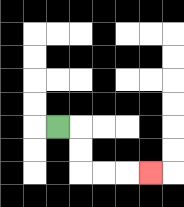{'start': '[2, 5]', 'end': '[6, 7]', 'path_directions': 'R,D,D,R,R,R', 'path_coordinates': '[[2, 5], [3, 5], [3, 6], [3, 7], [4, 7], [5, 7], [6, 7]]'}